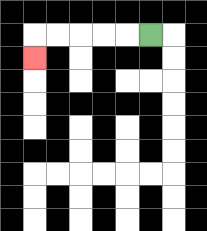{'start': '[6, 1]', 'end': '[1, 2]', 'path_directions': 'L,L,L,L,L,D', 'path_coordinates': '[[6, 1], [5, 1], [4, 1], [3, 1], [2, 1], [1, 1], [1, 2]]'}